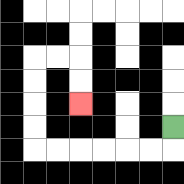{'start': '[7, 5]', 'end': '[3, 4]', 'path_directions': 'D,L,L,L,L,L,L,U,U,U,U,R,R,D,D', 'path_coordinates': '[[7, 5], [7, 6], [6, 6], [5, 6], [4, 6], [3, 6], [2, 6], [1, 6], [1, 5], [1, 4], [1, 3], [1, 2], [2, 2], [3, 2], [3, 3], [3, 4]]'}